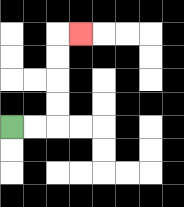{'start': '[0, 5]', 'end': '[3, 1]', 'path_directions': 'R,R,U,U,U,U,R', 'path_coordinates': '[[0, 5], [1, 5], [2, 5], [2, 4], [2, 3], [2, 2], [2, 1], [3, 1]]'}